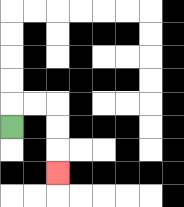{'start': '[0, 5]', 'end': '[2, 7]', 'path_directions': 'U,R,R,D,D,D', 'path_coordinates': '[[0, 5], [0, 4], [1, 4], [2, 4], [2, 5], [2, 6], [2, 7]]'}